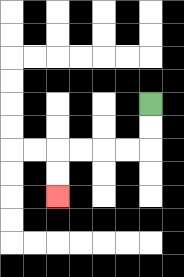{'start': '[6, 4]', 'end': '[2, 8]', 'path_directions': 'D,D,L,L,L,L,D,D', 'path_coordinates': '[[6, 4], [6, 5], [6, 6], [5, 6], [4, 6], [3, 6], [2, 6], [2, 7], [2, 8]]'}